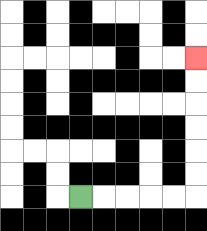{'start': '[3, 8]', 'end': '[8, 2]', 'path_directions': 'R,R,R,R,R,U,U,U,U,U,U', 'path_coordinates': '[[3, 8], [4, 8], [5, 8], [6, 8], [7, 8], [8, 8], [8, 7], [8, 6], [8, 5], [8, 4], [8, 3], [8, 2]]'}